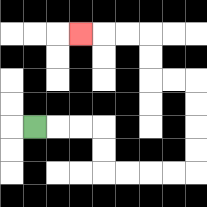{'start': '[1, 5]', 'end': '[3, 1]', 'path_directions': 'R,R,R,D,D,R,R,R,R,U,U,U,U,L,L,U,U,L,L,L', 'path_coordinates': '[[1, 5], [2, 5], [3, 5], [4, 5], [4, 6], [4, 7], [5, 7], [6, 7], [7, 7], [8, 7], [8, 6], [8, 5], [8, 4], [8, 3], [7, 3], [6, 3], [6, 2], [6, 1], [5, 1], [4, 1], [3, 1]]'}